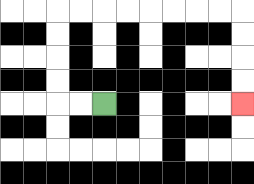{'start': '[4, 4]', 'end': '[10, 4]', 'path_directions': 'L,L,U,U,U,U,R,R,R,R,R,R,R,R,D,D,D,D', 'path_coordinates': '[[4, 4], [3, 4], [2, 4], [2, 3], [2, 2], [2, 1], [2, 0], [3, 0], [4, 0], [5, 0], [6, 0], [7, 0], [8, 0], [9, 0], [10, 0], [10, 1], [10, 2], [10, 3], [10, 4]]'}